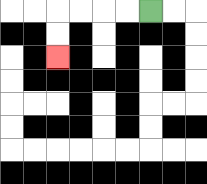{'start': '[6, 0]', 'end': '[2, 2]', 'path_directions': 'L,L,L,L,D,D', 'path_coordinates': '[[6, 0], [5, 0], [4, 0], [3, 0], [2, 0], [2, 1], [2, 2]]'}